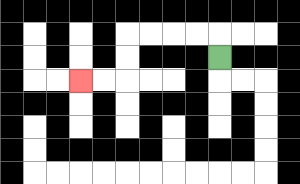{'start': '[9, 2]', 'end': '[3, 3]', 'path_directions': 'U,L,L,L,L,D,D,L,L', 'path_coordinates': '[[9, 2], [9, 1], [8, 1], [7, 1], [6, 1], [5, 1], [5, 2], [5, 3], [4, 3], [3, 3]]'}